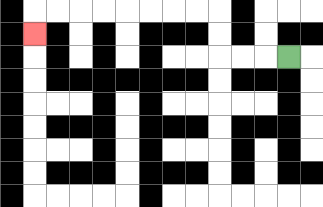{'start': '[12, 2]', 'end': '[1, 1]', 'path_directions': 'L,L,L,U,U,L,L,L,L,L,L,L,L,D', 'path_coordinates': '[[12, 2], [11, 2], [10, 2], [9, 2], [9, 1], [9, 0], [8, 0], [7, 0], [6, 0], [5, 0], [4, 0], [3, 0], [2, 0], [1, 0], [1, 1]]'}